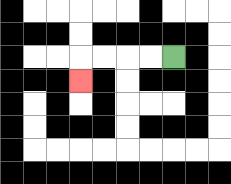{'start': '[7, 2]', 'end': '[3, 3]', 'path_directions': 'L,L,L,L,D', 'path_coordinates': '[[7, 2], [6, 2], [5, 2], [4, 2], [3, 2], [3, 3]]'}